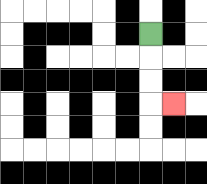{'start': '[6, 1]', 'end': '[7, 4]', 'path_directions': 'D,D,D,R', 'path_coordinates': '[[6, 1], [6, 2], [6, 3], [6, 4], [7, 4]]'}